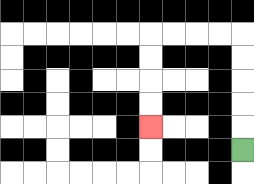{'start': '[10, 6]', 'end': '[6, 5]', 'path_directions': 'U,U,U,U,U,L,L,L,L,D,D,D,D', 'path_coordinates': '[[10, 6], [10, 5], [10, 4], [10, 3], [10, 2], [10, 1], [9, 1], [8, 1], [7, 1], [6, 1], [6, 2], [6, 3], [6, 4], [6, 5]]'}